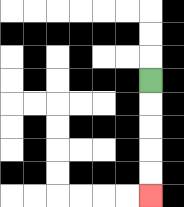{'start': '[6, 3]', 'end': '[6, 8]', 'path_directions': 'D,D,D,D,D', 'path_coordinates': '[[6, 3], [6, 4], [6, 5], [6, 6], [6, 7], [6, 8]]'}